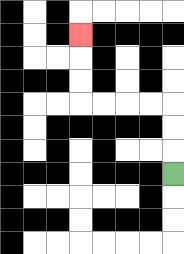{'start': '[7, 7]', 'end': '[3, 1]', 'path_directions': 'U,U,U,L,L,L,L,U,U,U', 'path_coordinates': '[[7, 7], [7, 6], [7, 5], [7, 4], [6, 4], [5, 4], [4, 4], [3, 4], [3, 3], [3, 2], [3, 1]]'}